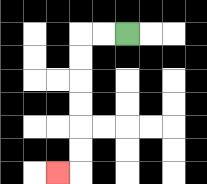{'start': '[5, 1]', 'end': '[2, 7]', 'path_directions': 'L,L,D,D,D,D,D,D,L', 'path_coordinates': '[[5, 1], [4, 1], [3, 1], [3, 2], [3, 3], [3, 4], [3, 5], [3, 6], [3, 7], [2, 7]]'}